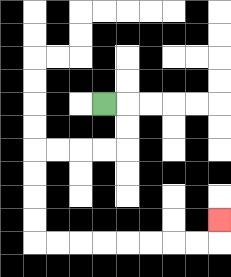{'start': '[4, 4]', 'end': '[9, 9]', 'path_directions': 'R,D,D,L,L,L,L,D,D,D,D,R,R,R,R,R,R,R,R,U', 'path_coordinates': '[[4, 4], [5, 4], [5, 5], [5, 6], [4, 6], [3, 6], [2, 6], [1, 6], [1, 7], [1, 8], [1, 9], [1, 10], [2, 10], [3, 10], [4, 10], [5, 10], [6, 10], [7, 10], [8, 10], [9, 10], [9, 9]]'}